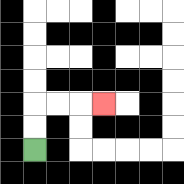{'start': '[1, 6]', 'end': '[4, 4]', 'path_directions': 'U,U,R,R,R', 'path_coordinates': '[[1, 6], [1, 5], [1, 4], [2, 4], [3, 4], [4, 4]]'}